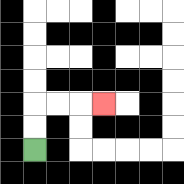{'start': '[1, 6]', 'end': '[4, 4]', 'path_directions': 'U,U,R,R,R', 'path_coordinates': '[[1, 6], [1, 5], [1, 4], [2, 4], [3, 4], [4, 4]]'}